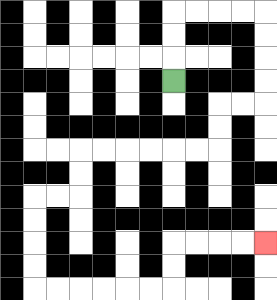{'start': '[7, 3]', 'end': '[11, 10]', 'path_directions': 'U,U,U,R,R,R,R,D,D,D,D,L,L,D,D,L,L,L,L,L,L,D,D,L,L,D,D,D,D,R,R,R,R,R,R,U,U,R,R,R,R', 'path_coordinates': '[[7, 3], [7, 2], [7, 1], [7, 0], [8, 0], [9, 0], [10, 0], [11, 0], [11, 1], [11, 2], [11, 3], [11, 4], [10, 4], [9, 4], [9, 5], [9, 6], [8, 6], [7, 6], [6, 6], [5, 6], [4, 6], [3, 6], [3, 7], [3, 8], [2, 8], [1, 8], [1, 9], [1, 10], [1, 11], [1, 12], [2, 12], [3, 12], [4, 12], [5, 12], [6, 12], [7, 12], [7, 11], [7, 10], [8, 10], [9, 10], [10, 10], [11, 10]]'}